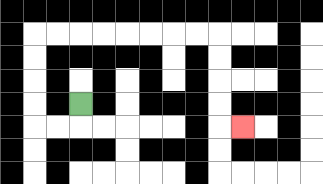{'start': '[3, 4]', 'end': '[10, 5]', 'path_directions': 'D,L,L,U,U,U,U,R,R,R,R,R,R,R,R,D,D,D,D,R', 'path_coordinates': '[[3, 4], [3, 5], [2, 5], [1, 5], [1, 4], [1, 3], [1, 2], [1, 1], [2, 1], [3, 1], [4, 1], [5, 1], [6, 1], [7, 1], [8, 1], [9, 1], [9, 2], [9, 3], [9, 4], [9, 5], [10, 5]]'}